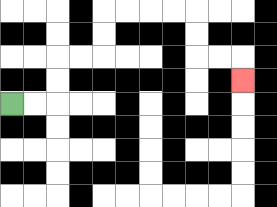{'start': '[0, 4]', 'end': '[10, 3]', 'path_directions': 'R,R,U,U,R,R,U,U,R,R,R,R,D,D,R,R,D', 'path_coordinates': '[[0, 4], [1, 4], [2, 4], [2, 3], [2, 2], [3, 2], [4, 2], [4, 1], [4, 0], [5, 0], [6, 0], [7, 0], [8, 0], [8, 1], [8, 2], [9, 2], [10, 2], [10, 3]]'}